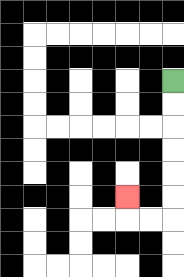{'start': '[7, 3]', 'end': '[5, 8]', 'path_directions': 'D,D,D,D,D,D,L,L,U', 'path_coordinates': '[[7, 3], [7, 4], [7, 5], [7, 6], [7, 7], [7, 8], [7, 9], [6, 9], [5, 9], [5, 8]]'}